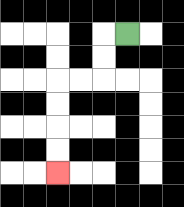{'start': '[5, 1]', 'end': '[2, 7]', 'path_directions': 'L,D,D,L,L,D,D,D,D', 'path_coordinates': '[[5, 1], [4, 1], [4, 2], [4, 3], [3, 3], [2, 3], [2, 4], [2, 5], [2, 6], [2, 7]]'}